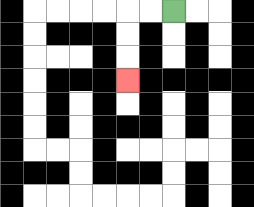{'start': '[7, 0]', 'end': '[5, 3]', 'path_directions': 'L,L,D,D,D', 'path_coordinates': '[[7, 0], [6, 0], [5, 0], [5, 1], [5, 2], [5, 3]]'}